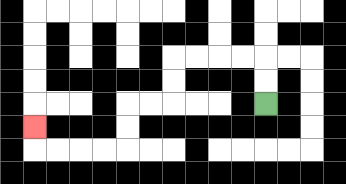{'start': '[11, 4]', 'end': '[1, 5]', 'path_directions': 'U,U,L,L,L,L,D,D,L,L,D,D,L,L,L,L,U', 'path_coordinates': '[[11, 4], [11, 3], [11, 2], [10, 2], [9, 2], [8, 2], [7, 2], [7, 3], [7, 4], [6, 4], [5, 4], [5, 5], [5, 6], [4, 6], [3, 6], [2, 6], [1, 6], [1, 5]]'}